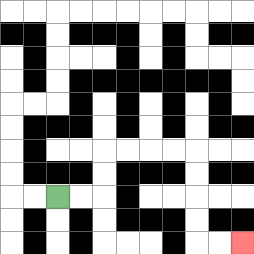{'start': '[2, 8]', 'end': '[10, 10]', 'path_directions': 'R,R,U,U,R,R,R,R,D,D,D,D,R,R', 'path_coordinates': '[[2, 8], [3, 8], [4, 8], [4, 7], [4, 6], [5, 6], [6, 6], [7, 6], [8, 6], [8, 7], [8, 8], [8, 9], [8, 10], [9, 10], [10, 10]]'}